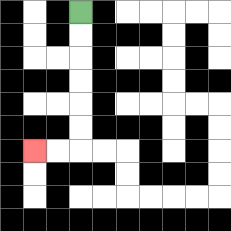{'start': '[3, 0]', 'end': '[1, 6]', 'path_directions': 'D,D,D,D,D,D,L,L', 'path_coordinates': '[[3, 0], [3, 1], [3, 2], [3, 3], [3, 4], [3, 5], [3, 6], [2, 6], [1, 6]]'}